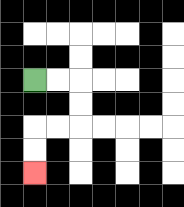{'start': '[1, 3]', 'end': '[1, 7]', 'path_directions': 'R,R,D,D,L,L,D,D', 'path_coordinates': '[[1, 3], [2, 3], [3, 3], [3, 4], [3, 5], [2, 5], [1, 5], [1, 6], [1, 7]]'}